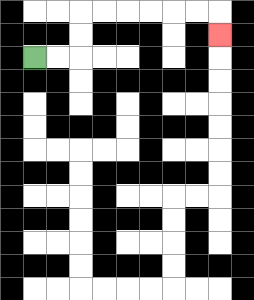{'start': '[1, 2]', 'end': '[9, 1]', 'path_directions': 'R,R,U,U,R,R,R,R,R,R,D', 'path_coordinates': '[[1, 2], [2, 2], [3, 2], [3, 1], [3, 0], [4, 0], [5, 0], [6, 0], [7, 0], [8, 0], [9, 0], [9, 1]]'}